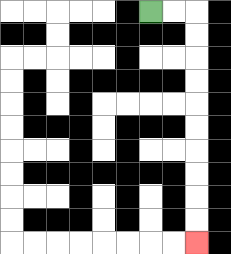{'start': '[6, 0]', 'end': '[8, 10]', 'path_directions': 'R,R,D,D,D,D,D,D,D,D,D,D', 'path_coordinates': '[[6, 0], [7, 0], [8, 0], [8, 1], [8, 2], [8, 3], [8, 4], [8, 5], [8, 6], [8, 7], [8, 8], [8, 9], [8, 10]]'}